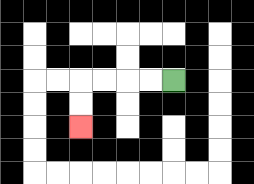{'start': '[7, 3]', 'end': '[3, 5]', 'path_directions': 'L,L,L,L,D,D', 'path_coordinates': '[[7, 3], [6, 3], [5, 3], [4, 3], [3, 3], [3, 4], [3, 5]]'}